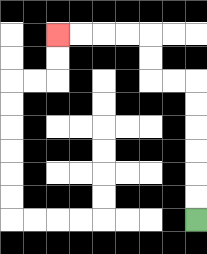{'start': '[8, 9]', 'end': '[2, 1]', 'path_directions': 'U,U,U,U,U,U,L,L,U,U,L,L,L,L', 'path_coordinates': '[[8, 9], [8, 8], [8, 7], [8, 6], [8, 5], [8, 4], [8, 3], [7, 3], [6, 3], [6, 2], [6, 1], [5, 1], [4, 1], [3, 1], [2, 1]]'}